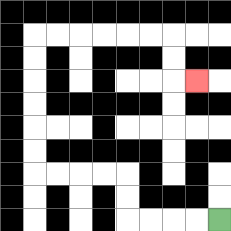{'start': '[9, 9]', 'end': '[8, 3]', 'path_directions': 'L,L,L,L,U,U,L,L,L,L,U,U,U,U,U,U,R,R,R,R,R,R,D,D,R', 'path_coordinates': '[[9, 9], [8, 9], [7, 9], [6, 9], [5, 9], [5, 8], [5, 7], [4, 7], [3, 7], [2, 7], [1, 7], [1, 6], [1, 5], [1, 4], [1, 3], [1, 2], [1, 1], [2, 1], [3, 1], [4, 1], [5, 1], [6, 1], [7, 1], [7, 2], [7, 3], [8, 3]]'}